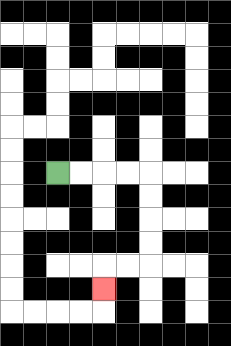{'start': '[2, 7]', 'end': '[4, 12]', 'path_directions': 'R,R,R,R,D,D,D,D,L,L,D', 'path_coordinates': '[[2, 7], [3, 7], [4, 7], [5, 7], [6, 7], [6, 8], [6, 9], [6, 10], [6, 11], [5, 11], [4, 11], [4, 12]]'}